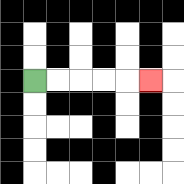{'start': '[1, 3]', 'end': '[6, 3]', 'path_directions': 'R,R,R,R,R', 'path_coordinates': '[[1, 3], [2, 3], [3, 3], [4, 3], [5, 3], [6, 3]]'}